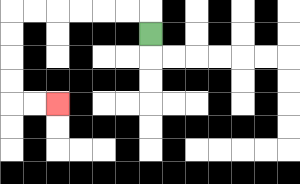{'start': '[6, 1]', 'end': '[2, 4]', 'path_directions': 'U,L,L,L,L,L,L,D,D,D,D,R,R', 'path_coordinates': '[[6, 1], [6, 0], [5, 0], [4, 0], [3, 0], [2, 0], [1, 0], [0, 0], [0, 1], [0, 2], [0, 3], [0, 4], [1, 4], [2, 4]]'}